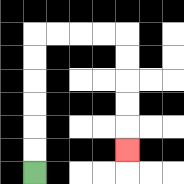{'start': '[1, 7]', 'end': '[5, 6]', 'path_directions': 'U,U,U,U,U,U,R,R,R,R,D,D,D,D,D', 'path_coordinates': '[[1, 7], [1, 6], [1, 5], [1, 4], [1, 3], [1, 2], [1, 1], [2, 1], [3, 1], [4, 1], [5, 1], [5, 2], [5, 3], [5, 4], [5, 5], [5, 6]]'}